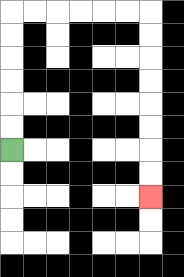{'start': '[0, 6]', 'end': '[6, 8]', 'path_directions': 'U,U,U,U,U,U,R,R,R,R,R,R,D,D,D,D,D,D,D,D', 'path_coordinates': '[[0, 6], [0, 5], [0, 4], [0, 3], [0, 2], [0, 1], [0, 0], [1, 0], [2, 0], [3, 0], [4, 0], [5, 0], [6, 0], [6, 1], [6, 2], [6, 3], [6, 4], [6, 5], [6, 6], [6, 7], [6, 8]]'}